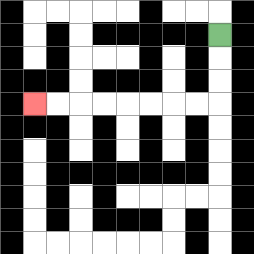{'start': '[9, 1]', 'end': '[1, 4]', 'path_directions': 'D,D,D,L,L,L,L,L,L,L,L', 'path_coordinates': '[[9, 1], [9, 2], [9, 3], [9, 4], [8, 4], [7, 4], [6, 4], [5, 4], [4, 4], [3, 4], [2, 4], [1, 4]]'}